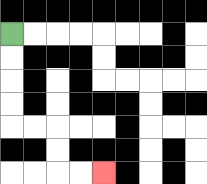{'start': '[0, 1]', 'end': '[4, 7]', 'path_directions': 'D,D,D,D,R,R,D,D,R,R', 'path_coordinates': '[[0, 1], [0, 2], [0, 3], [0, 4], [0, 5], [1, 5], [2, 5], [2, 6], [2, 7], [3, 7], [4, 7]]'}